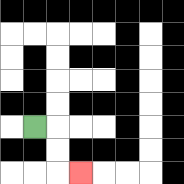{'start': '[1, 5]', 'end': '[3, 7]', 'path_directions': 'R,D,D,R', 'path_coordinates': '[[1, 5], [2, 5], [2, 6], [2, 7], [3, 7]]'}